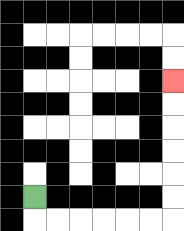{'start': '[1, 8]', 'end': '[7, 3]', 'path_directions': 'D,R,R,R,R,R,R,U,U,U,U,U,U', 'path_coordinates': '[[1, 8], [1, 9], [2, 9], [3, 9], [4, 9], [5, 9], [6, 9], [7, 9], [7, 8], [7, 7], [7, 6], [7, 5], [7, 4], [7, 3]]'}